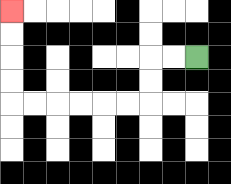{'start': '[8, 2]', 'end': '[0, 0]', 'path_directions': 'L,L,D,D,L,L,L,L,L,L,U,U,U,U', 'path_coordinates': '[[8, 2], [7, 2], [6, 2], [6, 3], [6, 4], [5, 4], [4, 4], [3, 4], [2, 4], [1, 4], [0, 4], [0, 3], [0, 2], [0, 1], [0, 0]]'}